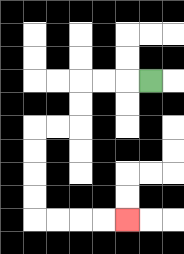{'start': '[6, 3]', 'end': '[5, 9]', 'path_directions': 'L,L,L,D,D,L,L,D,D,D,D,R,R,R,R', 'path_coordinates': '[[6, 3], [5, 3], [4, 3], [3, 3], [3, 4], [3, 5], [2, 5], [1, 5], [1, 6], [1, 7], [1, 8], [1, 9], [2, 9], [3, 9], [4, 9], [5, 9]]'}